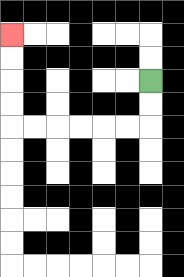{'start': '[6, 3]', 'end': '[0, 1]', 'path_directions': 'D,D,L,L,L,L,L,L,U,U,U,U', 'path_coordinates': '[[6, 3], [6, 4], [6, 5], [5, 5], [4, 5], [3, 5], [2, 5], [1, 5], [0, 5], [0, 4], [0, 3], [0, 2], [0, 1]]'}